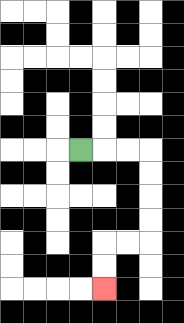{'start': '[3, 6]', 'end': '[4, 12]', 'path_directions': 'R,R,R,D,D,D,D,L,L,D,D', 'path_coordinates': '[[3, 6], [4, 6], [5, 6], [6, 6], [6, 7], [6, 8], [6, 9], [6, 10], [5, 10], [4, 10], [4, 11], [4, 12]]'}